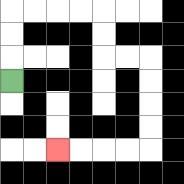{'start': '[0, 3]', 'end': '[2, 6]', 'path_directions': 'U,U,U,R,R,R,R,D,D,R,R,D,D,D,D,L,L,L,L', 'path_coordinates': '[[0, 3], [0, 2], [0, 1], [0, 0], [1, 0], [2, 0], [3, 0], [4, 0], [4, 1], [4, 2], [5, 2], [6, 2], [6, 3], [6, 4], [6, 5], [6, 6], [5, 6], [4, 6], [3, 6], [2, 6]]'}